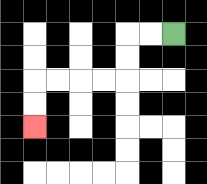{'start': '[7, 1]', 'end': '[1, 5]', 'path_directions': 'L,L,D,D,L,L,L,L,D,D', 'path_coordinates': '[[7, 1], [6, 1], [5, 1], [5, 2], [5, 3], [4, 3], [3, 3], [2, 3], [1, 3], [1, 4], [1, 5]]'}